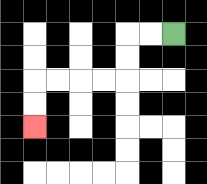{'start': '[7, 1]', 'end': '[1, 5]', 'path_directions': 'L,L,D,D,L,L,L,L,D,D', 'path_coordinates': '[[7, 1], [6, 1], [5, 1], [5, 2], [5, 3], [4, 3], [3, 3], [2, 3], [1, 3], [1, 4], [1, 5]]'}